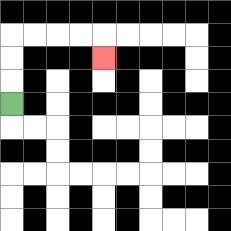{'start': '[0, 4]', 'end': '[4, 2]', 'path_directions': 'U,U,U,R,R,R,R,D', 'path_coordinates': '[[0, 4], [0, 3], [0, 2], [0, 1], [1, 1], [2, 1], [3, 1], [4, 1], [4, 2]]'}